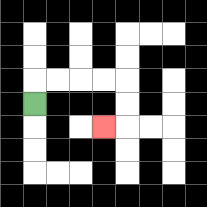{'start': '[1, 4]', 'end': '[4, 5]', 'path_directions': 'U,R,R,R,R,D,D,L', 'path_coordinates': '[[1, 4], [1, 3], [2, 3], [3, 3], [4, 3], [5, 3], [5, 4], [5, 5], [4, 5]]'}